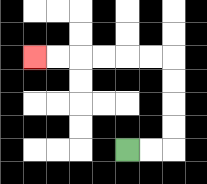{'start': '[5, 6]', 'end': '[1, 2]', 'path_directions': 'R,R,U,U,U,U,L,L,L,L,L,L', 'path_coordinates': '[[5, 6], [6, 6], [7, 6], [7, 5], [7, 4], [7, 3], [7, 2], [6, 2], [5, 2], [4, 2], [3, 2], [2, 2], [1, 2]]'}